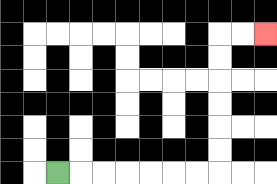{'start': '[2, 7]', 'end': '[11, 1]', 'path_directions': 'R,R,R,R,R,R,R,U,U,U,U,U,U,R,R', 'path_coordinates': '[[2, 7], [3, 7], [4, 7], [5, 7], [6, 7], [7, 7], [8, 7], [9, 7], [9, 6], [9, 5], [9, 4], [9, 3], [9, 2], [9, 1], [10, 1], [11, 1]]'}